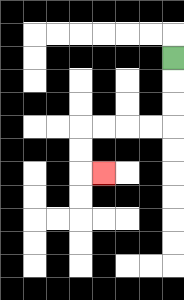{'start': '[7, 2]', 'end': '[4, 7]', 'path_directions': 'D,D,D,L,L,L,L,D,D,R', 'path_coordinates': '[[7, 2], [7, 3], [7, 4], [7, 5], [6, 5], [5, 5], [4, 5], [3, 5], [3, 6], [3, 7], [4, 7]]'}